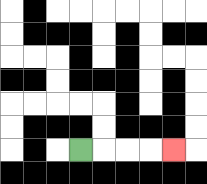{'start': '[3, 6]', 'end': '[7, 6]', 'path_directions': 'R,R,R,R', 'path_coordinates': '[[3, 6], [4, 6], [5, 6], [6, 6], [7, 6]]'}